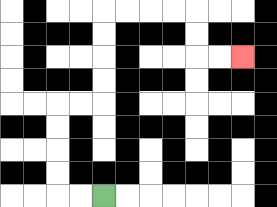{'start': '[4, 8]', 'end': '[10, 2]', 'path_directions': 'L,L,U,U,U,U,R,R,U,U,U,U,R,R,R,R,D,D,R,R', 'path_coordinates': '[[4, 8], [3, 8], [2, 8], [2, 7], [2, 6], [2, 5], [2, 4], [3, 4], [4, 4], [4, 3], [4, 2], [4, 1], [4, 0], [5, 0], [6, 0], [7, 0], [8, 0], [8, 1], [8, 2], [9, 2], [10, 2]]'}